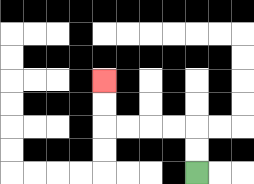{'start': '[8, 7]', 'end': '[4, 3]', 'path_directions': 'U,U,L,L,L,L,U,U', 'path_coordinates': '[[8, 7], [8, 6], [8, 5], [7, 5], [6, 5], [5, 5], [4, 5], [4, 4], [4, 3]]'}